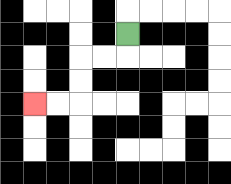{'start': '[5, 1]', 'end': '[1, 4]', 'path_directions': 'D,L,L,D,D,L,L', 'path_coordinates': '[[5, 1], [5, 2], [4, 2], [3, 2], [3, 3], [3, 4], [2, 4], [1, 4]]'}